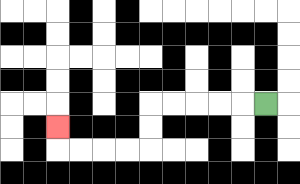{'start': '[11, 4]', 'end': '[2, 5]', 'path_directions': 'L,L,L,L,L,D,D,L,L,L,L,U', 'path_coordinates': '[[11, 4], [10, 4], [9, 4], [8, 4], [7, 4], [6, 4], [6, 5], [6, 6], [5, 6], [4, 6], [3, 6], [2, 6], [2, 5]]'}